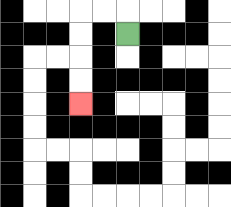{'start': '[5, 1]', 'end': '[3, 4]', 'path_directions': 'U,L,L,D,D,D,D', 'path_coordinates': '[[5, 1], [5, 0], [4, 0], [3, 0], [3, 1], [3, 2], [3, 3], [3, 4]]'}